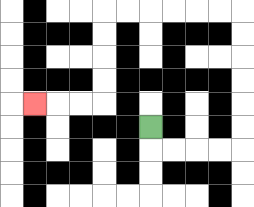{'start': '[6, 5]', 'end': '[1, 4]', 'path_directions': 'D,R,R,R,R,U,U,U,U,U,U,L,L,L,L,L,L,D,D,D,D,L,L,L', 'path_coordinates': '[[6, 5], [6, 6], [7, 6], [8, 6], [9, 6], [10, 6], [10, 5], [10, 4], [10, 3], [10, 2], [10, 1], [10, 0], [9, 0], [8, 0], [7, 0], [6, 0], [5, 0], [4, 0], [4, 1], [4, 2], [4, 3], [4, 4], [3, 4], [2, 4], [1, 4]]'}